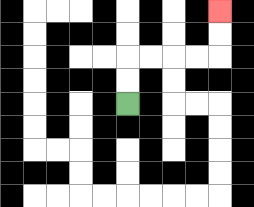{'start': '[5, 4]', 'end': '[9, 0]', 'path_directions': 'U,U,R,R,R,R,U,U', 'path_coordinates': '[[5, 4], [5, 3], [5, 2], [6, 2], [7, 2], [8, 2], [9, 2], [9, 1], [9, 0]]'}